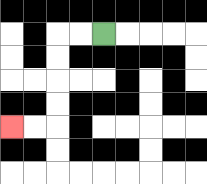{'start': '[4, 1]', 'end': '[0, 5]', 'path_directions': 'L,L,D,D,D,D,L,L', 'path_coordinates': '[[4, 1], [3, 1], [2, 1], [2, 2], [2, 3], [2, 4], [2, 5], [1, 5], [0, 5]]'}